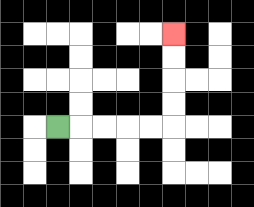{'start': '[2, 5]', 'end': '[7, 1]', 'path_directions': 'R,R,R,R,R,U,U,U,U', 'path_coordinates': '[[2, 5], [3, 5], [4, 5], [5, 5], [6, 5], [7, 5], [7, 4], [7, 3], [7, 2], [7, 1]]'}